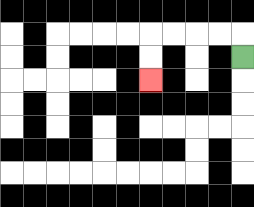{'start': '[10, 2]', 'end': '[6, 3]', 'path_directions': 'U,L,L,L,L,D,D', 'path_coordinates': '[[10, 2], [10, 1], [9, 1], [8, 1], [7, 1], [6, 1], [6, 2], [6, 3]]'}